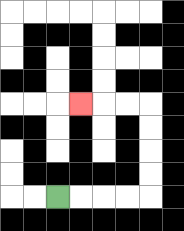{'start': '[2, 8]', 'end': '[3, 4]', 'path_directions': 'R,R,R,R,U,U,U,U,L,L,L', 'path_coordinates': '[[2, 8], [3, 8], [4, 8], [5, 8], [6, 8], [6, 7], [6, 6], [6, 5], [6, 4], [5, 4], [4, 4], [3, 4]]'}